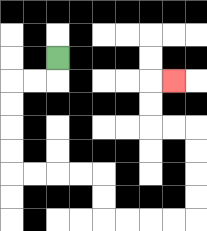{'start': '[2, 2]', 'end': '[7, 3]', 'path_directions': 'D,L,L,D,D,D,D,R,R,R,R,D,D,R,R,R,R,U,U,U,U,L,L,U,U,R', 'path_coordinates': '[[2, 2], [2, 3], [1, 3], [0, 3], [0, 4], [0, 5], [0, 6], [0, 7], [1, 7], [2, 7], [3, 7], [4, 7], [4, 8], [4, 9], [5, 9], [6, 9], [7, 9], [8, 9], [8, 8], [8, 7], [8, 6], [8, 5], [7, 5], [6, 5], [6, 4], [6, 3], [7, 3]]'}